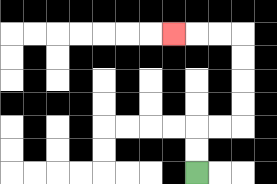{'start': '[8, 7]', 'end': '[7, 1]', 'path_directions': 'U,U,R,R,U,U,U,U,L,L,L', 'path_coordinates': '[[8, 7], [8, 6], [8, 5], [9, 5], [10, 5], [10, 4], [10, 3], [10, 2], [10, 1], [9, 1], [8, 1], [7, 1]]'}